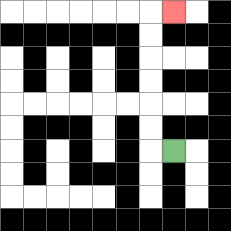{'start': '[7, 6]', 'end': '[7, 0]', 'path_directions': 'L,U,U,U,U,U,U,R', 'path_coordinates': '[[7, 6], [6, 6], [6, 5], [6, 4], [6, 3], [6, 2], [6, 1], [6, 0], [7, 0]]'}